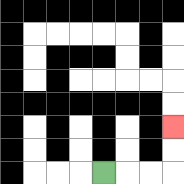{'start': '[4, 7]', 'end': '[7, 5]', 'path_directions': 'R,R,R,U,U', 'path_coordinates': '[[4, 7], [5, 7], [6, 7], [7, 7], [7, 6], [7, 5]]'}